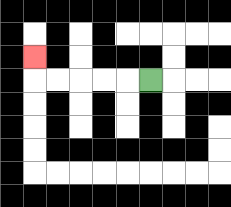{'start': '[6, 3]', 'end': '[1, 2]', 'path_directions': 'L,L,L,L,L,U', 'path_coordinates': '[[6, 3], [5, 3], [4, 3], [3, 3], [2, 3], [1, 3], [1, 2]]'}